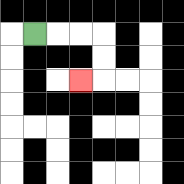{'start': '[1, 1]', 'end': '[3, 3]', 'path_directions': 'R,R,R,D,D,L', 'path_coordinates': '[[1, 1], [2, 1], [3, 1], [4, 1], [4, 2], [4, 3], [3, 3]]'}